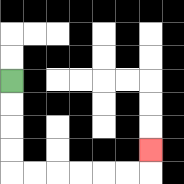{'start': '[0, 3]', 'end': '[6, 6]', 'path_directions': 'D,D,D,D,R,R,R,R,R,R,U', 'path_coordinates': '[[0, 3], [0, 4], [0, 5], [0, 6], [0, 7], [1, 7], [2, 7], [3, 7], [4, 7], [5, 7], [6, 7], [6, 6]]'}